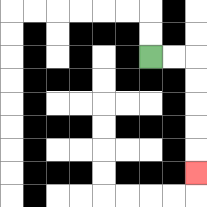{'start': '[6, 2]', 'end': '[8, 7]', 'path_directions': 'R,R,D,D,D,D,D', 'path_coordinates': '[[6, 2], [7, 2], [8, 2], [8, 3], [8, 4], [8, 5], [8, 6], [8, 7]]'}